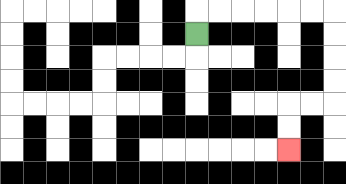{'start': '[8, 1]', 'end': '[12, 6]', 'path_directions': 'U,R,R,R,R,R,R,D,D,D,D,L,L,D,D', 'path_coordinates': '[[8, 1], [8, 0], [9, 0], [10, 0], [11, 0], [12, 0], [13, 0], [14, 0], [14, 1], [14, 2], [14, 3], [14, 4], [13, 4], [12, 4], [12, 5], [12, 6]]'}